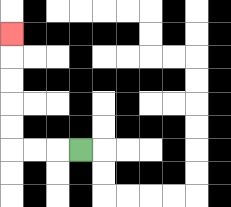{'start': '[3, 6]', 'end': '[0, 1]', 'path_directions': 'L,L,L,U,U,U,U,U', 'path_coordinates': '[[3, 6], [2, 6], [1, 6], [0, 6], [0, 5], [0, 4], [0, 3], [0, 2], [0, 1]]'}